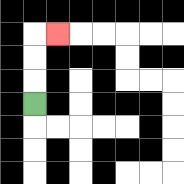{'start': '[1, 4]', 'end': '[2, 1]', 'path_directions': 'U,U,U,R', 'path_coordinates': '[[1, 4], [1, 3], [1, 2], [1, 1], [2, 1]]'}